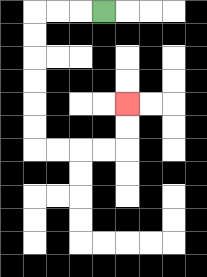{'start': '[4, 0]', 'end': '[5, 4]', 'path_directions': 'L,L,L,D,D,D,D,D,D,R,R,R,R,U,U', 'path_coordinates': '[[4, 0], [3, 0], [2, 0], [1, 0], [1, 1], [1, 2], [1, 3], [1, 4], [1, 5], [1, 6], [2, 6], [3, 6], [4, 6], [5, 6], [5, 5], [5, 4]]'}